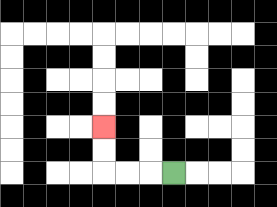{'start': '[7, 7]', 'end': '[4, 5]', 'path_directions': 'L,L,L,U,U', 'path_coordinates': '[[7, 7], [6, 7], [5, 7], [4, 7], [4, 6], [4, 5]]'}